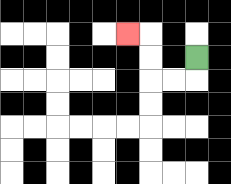{'start': '[8, 2]', 'end': '[5, 1]', 'path_directions': 'D,L,L,U,U,L', 'path_coordinates': '[[8, 2], [8, 3], [7, 3], [6, 3], [6, 2], [6, 1], [5, 1]]'}